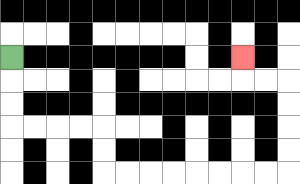{'start': '[0, 2]', 'end': '[10, 2]', 'path_directions': 'D,D,D,R,R,R,R,D,D,R,R,R,R,R,R,R,R,U,U,U,U,L,L,U', 'path_coordinates': '[[0, 2], [0, 3], [0, 4], [0, 5], [1, 5], [2, 5], [3, 5], [4, 5], [4, 6], [4, 7], [5, 7], [6, 7], [7, 7], [8, 7], [9, 7], [10, 7], [11, 7], [12, 7], [12, 6], [12, 5], [12, 4], [12, 3], [11, 3], [10, 3], [10, 2]]'}